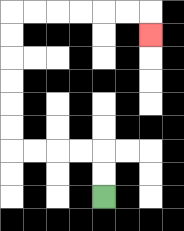{'start': '[4, 8]', 'end': '[6, 1]', 'path_directions': 'U,U,L,L,L,L,U,U,U,U,U,U,R,R,R,R,R,R,D', 'path_coordinates': '[[4, 8], [4, 7], [4, 6], [3, 6], [2, 6], [1, 6], [0, 6], [0, 5], [0, 4], [0, 3], [0, 2], [0, 1], [0, 0], [1, 0], [2, 0], [3, 0], [4, 0], [5, 0], [6, 0], [6, 1]]'}